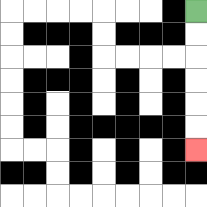{'start': '[8, 0]', 'end': '[8, 6]', 'path_directions': 'D,D,D,D,D,D', 'path_coordinates': '[[8, 0], [8, 1], [8, 2], [8, 3], [8, 4], [8, 5], [8, 6]]'}